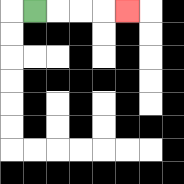{'start': '[1, 0]', 'end': '[5, 0]', 'path_directions': 'R,R,R,R', 'path_coordinates': '[[1, 0], [2, 0], [3, 0], [4, 0], [5, 0]]'}